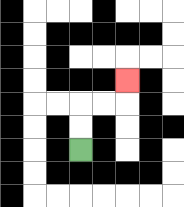{'start': '[3, 6]', 'end': '[5, 3]', 'path_directions': 'U,U,R,R,U', 'path_coordinates': '[[3, 6], [3, 5], [3, 4], [4, 4], [5, 4], [5, 3]]'}